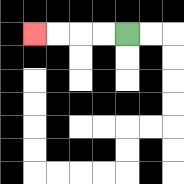{'start': '[5, 1]', 'end': '[1, 1]', 'path_directions': 'L,L,L,L', 'path_coordinates': '[[5, 1], [4, 1], [3, 1], [2, 1], [1, 1]]'}